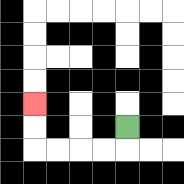{'start': '[5, 5]', 'end': '[1, 4]', 'path_directions': 'D,L,L,L,L,U,U', 'path_coordinates': '[[5, 5], [5, 6], [4, 6], [3, 6], [2, 6], [1, 6], [1, 5], [1, 4]]'}